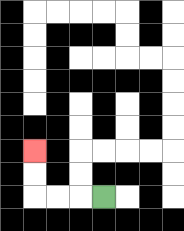{'start': '[4, 8]', 'end': '[1, 6]', 'path_directions': 'L,L,L,U,U', 'path_coordinates': '[[4, 8], [3, 8], [2, 8], [1, 8], [1, 7], [1, 6]]'}